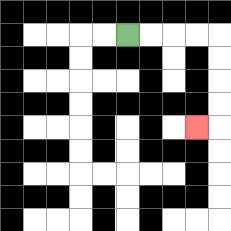{'start': '[5, 1]', 'end': '[8, 5]', 'path_directions': 'R,R,R,R,D,D,D,D,L', 'path_coordinates': '[[5, 1], [6, 1], [7, 1], [8, 1], [9, 1], [9, 2], [9, 3], [9, 4], [9, 5], [8, 5]]'}